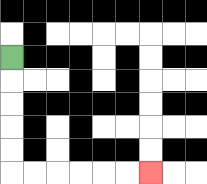{'start': '[0, 2]', 'end': '[6, 7]', 'path_directions': 'D,D,D,D,D,R,R,R,R,R,R', 'path_coordinates': '[[0, 2], [0, 3], [0, 4], [0, 5], [0, 6], [0, 7], [1, 7], [2, 7], [3, 7], [4, 7], [5, 7], [6, 7]]'}